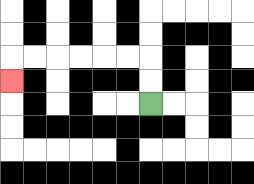{'start': '[6, 4]', 'end': '[0, 3]', 'path_directions': 'U,U,L,L,L,L,L,L,D', 'path_coordinates': '[[6, 4], [6, 3], [6, 2], [5, 2], [4, 2], [3, 2], [2, 2], [1, 2], [0, 2], [0, 3]]'}